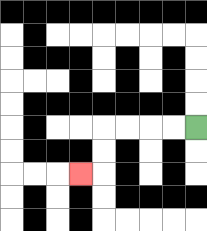{'start': '[8, 5]', 'end': '[3, 7]', 'path_directions': 'L,L,L,L,D,D,L', 'path_coordinates': '[[8, 5], [7, 5], [6, 5], [5, 5], [4, 5], [4, 6], [4, 7], [3, 7]]'}